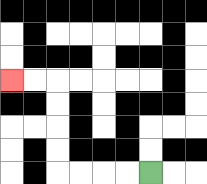{'start': '[6, 7]', 'end': '[0, 3]', 'path_directions': 'L,L,L,L,U,U,U,U,L,L', 'path_coordinates': '[[6, 7], [5, 7], [4, 7], [3, 7], [2, 7], [2, 6], [2, 5], [2, 4], [2, 3], [1, 3], [0, 3]]'}